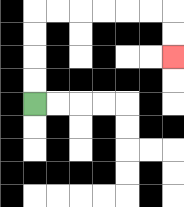{'start': '[1, 4]', 'end': '[7, 2]', 'path_directions': 'U,U,U,U,R,R,R,R,R,R,D,D', 'path_coordinates': '[[1, 4], [1, 3], [1, 2], [1, 1], [1, 0], [2, 0], [3, 0], [4, 0], [5, 0], [6, 0], [7, 0], [7, 1], [7, 2]]'}